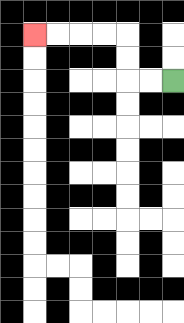{'start': '[7, 3]', 'end': '[1, 1]', 'path_directions': 'L,L,U,U,L,L,L,L', 'path_coordinates': '[[7, 3], [6, 3], [5, 3], [5, 2], [5, 1], [4, 1], [3, 1], [2, 1], [1, 1]]'}